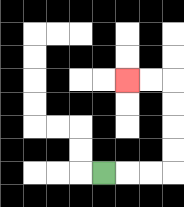{'start': '[4, 7]', 'end': '[5, 3]', 'path_directions': 'R,R,R,U,U,U,U,L,L', 'path_coordinates': '[[4, 7], [5, 7], [6, 7], [7, 7], [7, 6], [7, 5], [7, 4], [7, 3], [6, 3], [5, 3]]'}